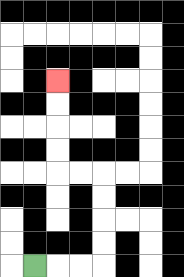{'start': '[1, 11]', 'end': '[2, 3]', 'path_directions': 'R,R,R,U,U,U,U,L,L,U,U,U,U', 'path_coordinates': '[[1, 11], [2, 11], [3, 11], [4, 11], [4, 10], [4, 9], [4, 8], [4, 7], [3, 7], [2, 7], [2, 6], [2, 5], [2, 4], [2, 3]]'}